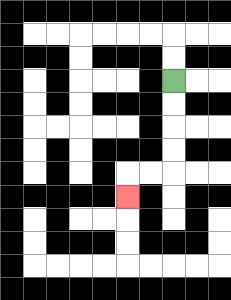{'start': '[7, 3]', 'end': '[5, 8]', 'path_directions': 'D,D,D,D,L,L,D', 'path_coordinates': '[[7, 3], [7, 4], [7, 5], [7, 6], [7, 7], [6, 7], [5, 7], [5, 8]]'}